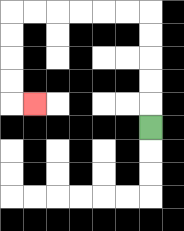{'start': '[6, 5]', 'end': '[1, 4]', 'path_directions': 'U,U,U,U,U,L,L,L,L,L,L,D,D,D,D,R', 'path_coordinates': '[[6, 5], [6, 4], [6, 3], [6, 2], [6, 1], [6, 0], [5, 0], [4, 0], [3, 0], [2, 0], [1, 0], [0, 0], [0, 1], [0, 2], [0, 3], [0, 4], [1, 4]]'}